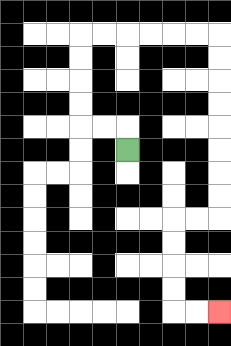{'start': '[5, 6]', 'end': '[9, 13]', 'path_directions': 'U,L,L,U,U,U,U,R,R,R,R,R,R,D,D,D,D,D,D,D,D,L,L,D,D,D,D,R,R', 'path_coordinates': '[[5, 6], [5, 5], [4, 5], [3, 5], [3, 4], [3, 3], [3, 2], [3, 1], [4, 1], [5, 1], [6, 1], [7, 1], [8, 1], [9, 1], [9, 2], [9, 3], [9, 4], [9, 5], [9, 6], [9, 7], [9, 8], [9, 9], [8, 9], [7, 9], [7, 10], [7, 11], [7, 12], [7, 13], [8, 13], [9, 13]]'}